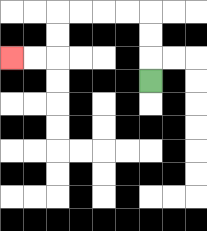{'start': '[6, 3]', 'end': '[0, 2]', 'path_directions': 'U,U,U,L,L,L,L,D,D,L,L', 'path_coordinates': '[[6, 3], [6, 2], [6, 1], [6, 0], [5, 0], [4, 0], [3, 0], [2, 0], [2, 1], [2, 2], [1, 2], [0, 2]]'}